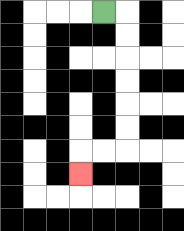{'start': '[4, 0]', 'end': '[3, 7]', 'path_directions': 'R,D,D,D,D,D,D,L,L,D', 'path_coordinates': '[[4, 0], [5, 0], [5, 1], [5, 2], [5, 3], [5, 4], [5, 5], [5, 6], [4, 6], [3, 6], [3, 7]]'}